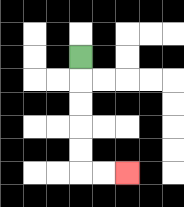{'start': '[3, 2]', 'end': '[5, 7]', 'path_directions': 'D,D,D,D,D,R,R', 'path_coordinates': '[[3, 2], [3, 3], [3, 4], [3, 5], [3, 6], [3, 7], [4, 7], [5, 7]]'}